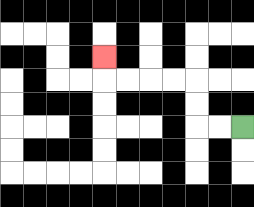{'start': '[10, 5]', 'end': '[4, 2]', 'path_directions': 'L,L,U,U,L,L,L,L,U', 'path_coordinates': '[[10, 5], [9, 5], [8, 5], [8, 4], [8, 3], [7, 3], [6, 3], [5, 3], [4, 3], [4, 2]]'}